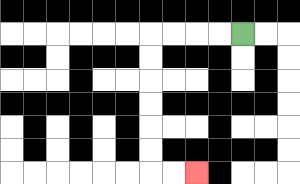{'start': '[10, 1]', 'end': '[8, 7]', 'path_directions': 'L,L,L,L,D,D,D,D,D,D,R,R', 'path_coordinates': '[[10, 1], [9, 1], [8, 1], [7, 1], [6, 1], [6, 2], [6, 3], [6, 4], [6, 5], [6, 6], [6, 7], [7, 7], [8, 7]]'}